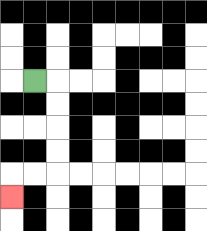{'start': '[1, 3]', 'end': '[0, 8]', 'path_directions': 'R,D,D,D,D,L,L,D', 'path_coordinates': '[[1, 3], [2, 3], [2, 4], [2, 5], [2, 6], [2, 7], [1, 7], [0, 7], [0, 8]]'}